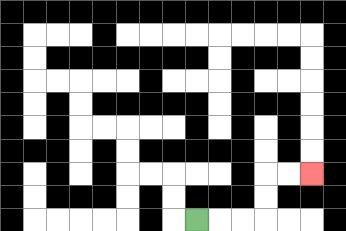{'start': '[8, 9]', 'end': '[13, 7]', 'path_directions': 'R,R,R,U,U,R,R', 'path_coordinates': '[[8, 9], [9, 9], [10, 9], [11, 9], [11, 8], [11, 7], [12, 7], [13, 7]]'}